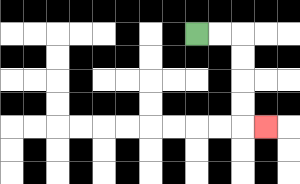{'start': '[8, 1]', 'end': '[11, 5]', 'path_directions': 'R,R,D,D,D,D,R', 'path_coordinates': '[[8, 1], [9, 1], [10, 1], [10, 2], [10, 3], [10, 4], [10, 5], [11, 5]]'}